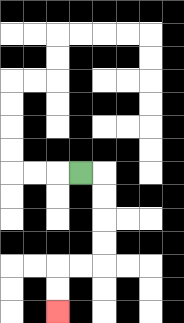{'start': '[3, 7]', 'end': '[2, 13]', 'path_directions': 'R,D,D,D,D,L,L,D,D', 'path_coordinates': '[[3, 7], [4, 7], [4, 8], [4, 9], [4, 10], [4, 11], [3, 11], [2, 11], [2, 12], [2, 13]]'}